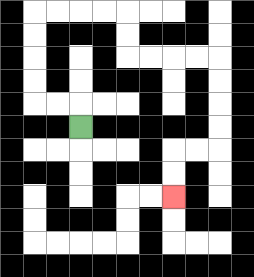{'start': '[3, 5]', 'end': '[7, 8]', 'path_directions': 'U,L,L,U,U,U,U,R,R,R,R,D,D,R,R,R,R,D,D,D,D,L,L,D,D', 'path_coordinates': '[[3, 5], [3, 4], [2, 4], [1, 4], [1, 3], [1, 2], [1, 1], [1, 0], [2, 0], [3, 0], [4, 0], [5, 0], [5, 1], [5, 2], [6, 2], [7, 2], [8, 2], [9, 2], [9, 3], [9, 4], [9, 5], [9, 6], [8, 6], [7, 6], [7, 7], [7, 8]]'}